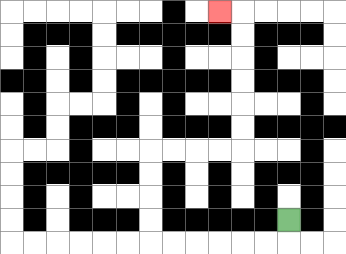{'start': '[12, 9]', 'end': '[9, 0]', 'path_directions': 'D,L,L,L,L,L,L,U,U,U,U,R,R,R,R,U,U,U,U,U,U,L', 'path_coordinates': '[[12, 9], [12, 10], [11, 10], [10, 10], [9, 10], [8, 10], [7, 10], [6, 10], [6, 9], [6, 8], [6, 7], [6, 6], [7, 6], [8, 6], [9, 6], [10, 6], [10, 5], [10, 4], [10, 3], [10, 2], [10, 1], [10, 0], [9, 0]]'}